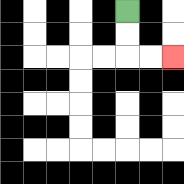{'start': '[5, 0]', 'end': '[7, 2]', 'path_directions': 'D,D,R,R', 'path_coordinates': '[[5, 0], [5, 1], [5, 2], [6, 2], [7, 2]]'}